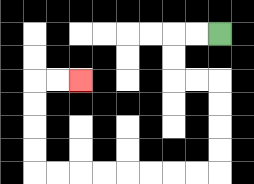{'start': '[9, 1]', 'end': '[3, 3]', 'path_directions': 'L,L,D,D,R,R,D,D,D,D,L,L,L,L,L,L,L,L,U,U,U,U,R,R', 'path_coordinates': '[[9, 1], [8, 1], [7, 1], [7, 2], [7, 3], [8, 3], [9, 3], [9, 4], [9, 5], [9, 6], [9, 7], [8, 7], [7, 7], [6, 7], [5, 7], [4, 7], [3, 7], [2, 7], [1, 7], [1, 6], [1, 5], [1, 4], [1, 3], [2, 3], [3, 3]]'}